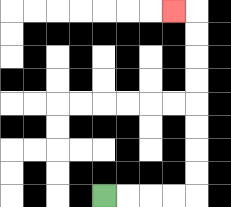{'start': '[4, 8]', 'end': '[7, 0]', 'path_directions': 'R,R,R,R,U,U,U,U,U,U,U,U,L', 'path_coordinates': '[[4, 8], [5, 8], [6, 8], [7, 8], [8, 8], [8, 7], [8, 6], [8, 5], [8, 4], [8, 3], [8, 2], [8, 1], [8, 0], [7, 0]]'}